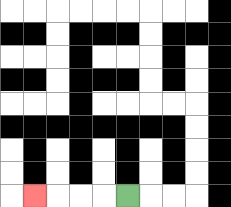{'start': '[5, 8]', 'end': '[1, 8]', 'path_directions': 'L,L,L,L', 'path_coordinates': '[[5, 8], [4, 8], [3, 8], [2, 8], [1, 8]]'}